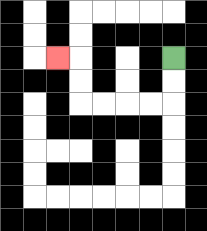{'start': '[7, 2]', 'end': '[2, 2]', 'path_directions': 'D,D,L,L,L,L,U,U,L', 'path_coordinates': '[[7, 2], [7, 3], [7, 4], [6, 4], [5, 4], [4, 4], [3, 4], [3, 3], [3, 2], [2, 2]]'}